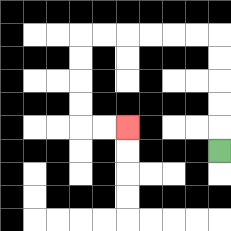{'start': '[9, 6]', 'end': '[5, 5]', 'path_directions': 'U,U,U,U,U,L,L,L,L,L,L,D,D,D,D,R,R', 'path_coordinates': '[[9, 6], [9, 5], [9, 4], [9, 3], [9, 2], [9, 1], [8, 1], [7, 1], [6, 1], [5, 1], [4, 1], [3, 1], [3, 2], [3, 3], [3, 4], [3, 5], [4, 5], [5, 5]]'}